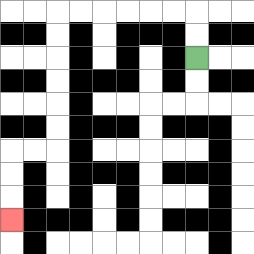{'start': '[8, 2]', 'end': '[0, 9]', 'path_directions': 'U,U,L,L,L,L,L,L,D,D,D,D,D,D,L,L,D,D,D', 'path_coordinates': '[[8, 2], [8, 1], [8, 0], [7, 0], [6, 0], [5, 0], [4, 0], [3, 0], [2, 0], [2, 1], [2, 2], [2, 3], [2, 4], [2, 5], [2, 6], [1, 6], [0, 6], [0, 7], [0, 8], [0, 9]]'}